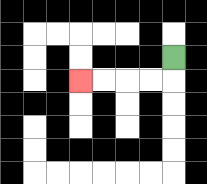{'start': '[7, 2]', 'end': '[3, 3]', 'path_directions': 'D,L,L,L,L', 'path_coordinates': '[[7, 2], [7, 3], [6, 3], [5, 3], [4, 3], [3, 3]]'}